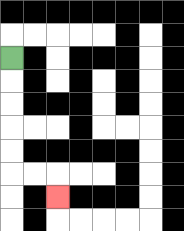{'start': '[0, 2]', 'end': '[2, 8]', 'path_directions': 'D,D,D,D,D,R,R,D', 'path_coordinates': '[[0, 2], [0, 3], [0, 4], [0, 5], [0, 6], [0, 7], [1, 7], [2, 7], [2, 8]]'}